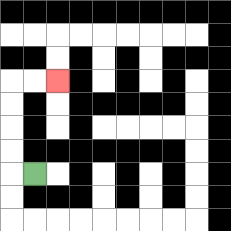{'start': '[1, 7]', 'end': '[2, 3]', 'path_directions': 'L,U,U,U,U,R,R', 'path_coordinates': '[[1, 7], [0, 7], [0, 6], [0, 5], [0, 4], [0, 3], [1, 3], [2, 3]]'}